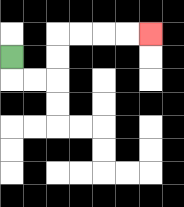{'start': '[0, 2]', 'end': '[6, 1]', 'path_directions': 'D,R,R,U,U,R,R,R,R', 'path_coordinates': '[[0, 2], [0, 3], [1, 3], [2, 3], [2, 2], [2, 1], [3, 1], [4, 1], [5, 1], [6, 1]]'}